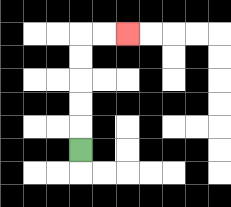{'start': '[3, 6]', 'end': '[5, 1]', 'path_directions': 'U,U,U,U,U,R,R', 'path_coordinates': '[[3, 6], [3, 5], [3, 4], [3, 3], [3, 2], [3, 1], [4, 1], [5, 1]]'}